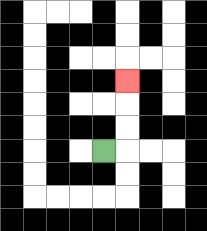{'start': '[4, 6]', 'end': '[5, 3]', 'path_directions': 'R,U,U,U', 'path_coordinates': '[[4, 6], [5, 6], [5, 5], [5, 4], [5, 3]]'}